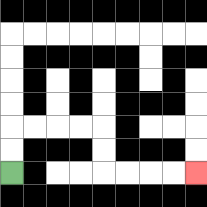{'start': '[0, 7]', 'end': '[8, 7]', 'path_directions': 'U,U,R,R,R,R,D,D,R,R,R,R', 'path_coordinates': '[[0, 7], [0, 6], [0, 5], [1, 5], [2, 5], [3, 5], [4, 5], [4, 6], [4, 7], [5, 7], [6, 7], [7, 7], [8, 7]]'}